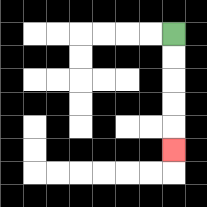{'start': '[7, 1]', 'end': '[7, 6]', 'path_directions': 'D,D,D,D,D', 'path_coordinates': '[[7, 1], [7, 2], [7, 3], [7, 4], [7, 5], [7, 6]]'}